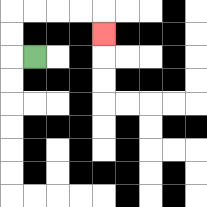{'start': '[1, 2]', 'end': '[4, 1]', 'path_directions': 'L,U,U,R,R,R,R,D', 'path_coordinates': '[[1, 2], [0, 2], [0, 1], [0, 0], [1, 0], [2, 0], [3, 0], [4, 0], [4, 1]]'}